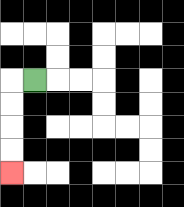{'start': '[1, 3]', 'end': '[0, 7]', 'path_directions': 'L,D,D,D,D', 'path_coordinates': '[[1, 3], [0, 3], [0, 4], [0, 5], [0, 6], [0, 7]]'}